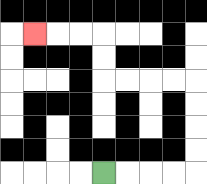{'start': '[4, 7]', 'end': '[1, 1]', 'path_directions': 'R,R,R,R,U,U,U,U,L,L,L,L,U,U,L,L,L', 'path_coordinates': '[[4, 7], [5, 7], [6, 7], [7, 7], [8, 7], [8, 6], [8, 5], [8, 4], [8, 3], [7, 3], [6, 3], [5, 3], [4, 3], [4, 2], [4, 1], [3, 1], [2, 1], [1, 1]]'}